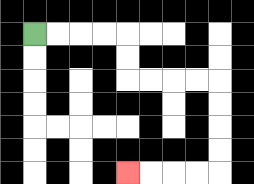{'start': '[1, 1]', 'end': '[5, 7]', 'path_directions': 'R,R,R,R,D,D,R,R,R,R,D,D,D,D,L,L,L,L', 'path_coordinates': '[[1, 1], [2, 1], [3, 1], [4, 1], [5, 1], [5, 2], [5, 3], [6, 3], [7, 3], [8, 3], [9, 3], [9, 4], [9, 5], [9, 6], [9, 7], [8, 7], [7, 7], [6, 7], [5, 7]]'}